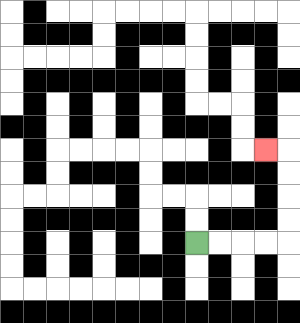{'start': '[8, 10]', 'end': '[11, 6]', 'path_directions': 'R,R,R,R,U,U,U,U,L', 'path_coordinates': '[[8, 10], [9, 10], [10, 10], [11, 10], [12, 10], [12, 9], [12, 8], [12, 7], [12, 6], [11, 6]]'}